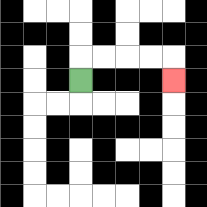{'start': '[3, 3]', 'end': '[7, 3]', 'path_directions': 'U,R,R,R,R,D', 'path_coordinates': '[[3, 3], [3, 2], [4, 2], [5, 2], [6, 2], [7, 2], [7, 3]]'}